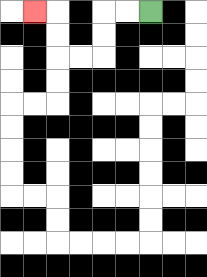{'start': '[6, 0]', 'end': '[1, 0]', 'path_directions': 'L,L,D,D,L,L,U,U,L', 'path_coordinates': '[[6, 0], [5, 0], [4, 0], [4, 1], [4, 2], [3, 2], [2, 2], [2, 1], [2, 0], [1, 0]]'}